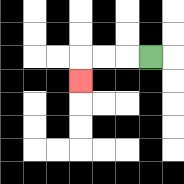{'start': '[6, 2]', 'end': '[3, 3]', 'path_directions': 'L,L,L,D', 'path_coordinates': '[[6, 2], [5, 2], [4, 2], [3, 2], [3, 3]]'}